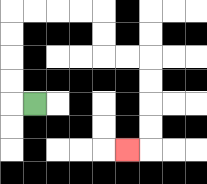{'start': '[1, 4]', 'end': '[5, 6]', 'path_directions': 'L,U,U,U,U,R,R,R,R,D,D,R,R,D,D,D,D,L', 'path_coordinates': '[[1, 4], [0, 4], [0, 3], [0, 2], [0, 1], [0, 0], [1, 0], [2, 0], [3, 0], [4, 0], [4, 1], [4, 2], [5, 2], [6, 2], [6, 3], [6, 4], [6, 5], [6, 6], [5, 6]]'}